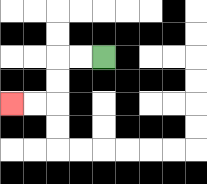{'start': '[4, 2]', 'end': '[0, 4]', 'path_directions': 'L,L,D,D,L,L', 'path_coordinates': '[[4, 2], [3, 2], [2, 2], [2, 3], [2, 4], [1, 4], [0, 4]]'}